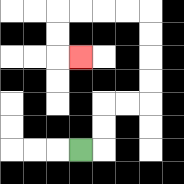{'start': '[3, 6]', 'end': '[3, 2]', 'path_directions': 'R,U,U,R,R,U,U,U,U,L,L,L,L,D,D,R', 'path_coordinates': '[[3, 6], [4, 6], [4, 5], [4, 4], [5, 4], [6, 4], [6, 3], [6, 2], [6, 1], [6, 0], [5, 0], [4, 0], [3, 0], [2, 0], [2, 1], [2, 2], [3, 2]]'}